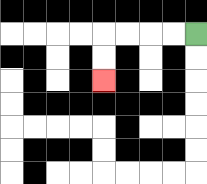{'start': '[8, 1]', 'end': '[4, 3]', 'path_directions': 'L,L,L,L,D,D', 'path_coordinates': '[[8, 1], [7, 1], [6, 1], [5, 1], [4, 1], [4, 2], [4, 3]]'}